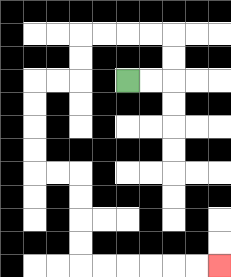{'start': '[5, 3]', 'end': '[9, 11]', 'path_directions': 'R,R,U,U,L,L,L,L,D,D,L,L,D,D,D,D,R,R,D,D,D,D,R,R,R,R,R,R', 'path_coordinates': '[[5, 3], [6, 3], [7, 3], [7, 2], [7, 1], [6, 1], [5, 1], [4, 1], [3, 1], [3, 2], [3, 3], [2, 3], [1, 3], [1, 4], [1, 5], [1, 6], [1, 7], [2, 7], [3, 7], [3, 8], [3, 9], [3, 10], [3, 11], [4, 11], [5, 11], [6, 11], [7, 11], [8, 11], [9, 11]]'}